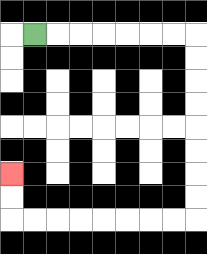{'start': '[1, 1]', 'end': '[0, 7]', 'path_directions': 'R,R,R,R,R,R,R,D,D,D,D,D,D,D,D,L,L,L,L,L,L,L,L,U,U', 'path_coordinates': '[[1, 1], [2, 1], [3, 1], [4, 1], [5, 1], [6, 1], [7, 1], [8, 1], [8, 2], [8, 3], [8, 4], [8, 5], [8, 6], [8, 7], [8, 8], [8, 9], [7, 9], [6, 9], [5, 9], [4, 9], [3, 9], [2, 9], [1, 9], [0, 9], [0, 8], [0, 7]]'}